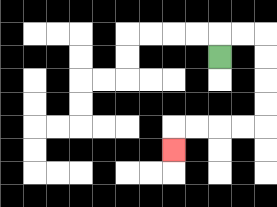{'start': '[9, 2]', 'end': '[7, 6]', 'path_directions': 'U,R,R,D,D,D,D,L,L,L,L,D', 'path_coordinates': '[[9, 2], [9, 1], [10, 1], [11, 1], [11, 2], [11, 3], [11, 4], [11, 5], [10, 5], [9, 5], [8, 5], [7, 5], [7, 6]]'}